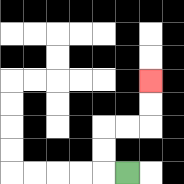{'start': '[5, 7]', 'end': '[6, 3]', 'path_directions': 'L,U,U,R,R,U,U', 'path_coordinates': '[[5, 7], [4, 7], [4, 6], [4, 5], [5, 5], [6, 5], [6, 4], [6, 3]]'}